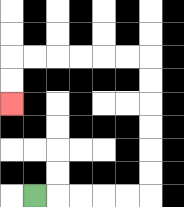{'start': '[1, 8]', 'end': '[0, 4]', 'path_directions': 'R,R,R,R,R,U,U,U,U,U,U,L,L,L,L,L,L,D,D', 'path_coordinates': '[[1, 8], [2, 8], [3, 8], [4, 8], [5, 8], [6, 8], [6, 7], [6, 6], [6, 5], [6, 4], [6, 3], [6, 2], [5, 2], [4, 2], [3, 2], [2, 2], [1, 2], [0, 2], [0, 3], [0, 4]]'}